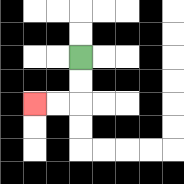{'start': '[3, 2]', 'end': '[1, 4]', 'path_directions': 'D,D,L,L', 'path_coordinates': '[[3, 2], [3, 3], [3, 4], [2, 4], [1, 4]]'}